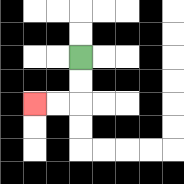{'start': '[3, 2]', 'end': '[1, 4]', 'path_directions': 'D,D,L,L', 'path_coordinates': '[[3, 2], [3, 3], [3, 4], [2, 4], [1, 4]]'}